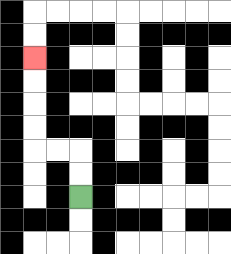{'start': '[3, 8]', 'end': '[1, 2]', 'path_directions': 'U,U,L,L,U,U,U,U', 'path_coordinates': '[[3, 8], [3, 7], [3, 6], [2, 6], [1, 6], [1, 5], [1, 4], [1, 3], [1, 2]]'}